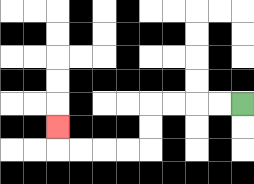{'start': '[10, 4]', 'end': '[2, 5]', 'path_directions': 'L,L,L,L,D,D,L,L,L,L,U', 'path_coordinates': '[[10, 4], [9, 4], [8, 4], [7, 4], [6, 4], [6, 5], [6, 6], [5, 6], [4, 6], [3, 6], [2, 6], [2, 5]]'}